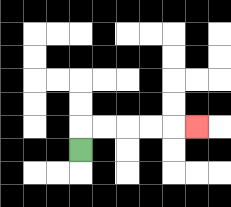{'start': '[3, 6]', 'end': '[8, 5]', 'path_directions': 'U,R,R,R,R,R', 'path_coordinates': '[[3, 6], [3, 5], [4, 5], [5, 5], [6, 5], [7, 5], [8, 5]]'}